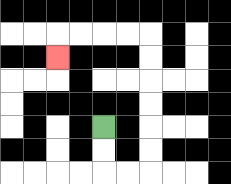{'start': '[4, 5]', 'end': '[2, 2]', 'path_directions': 'D,D,R,R,U,U,U,U,U,U,L,L,L,L,D', 'path_coordinates': '[[4, 5], [4, 6], [4, 7], [5, 7], [6, 7], [6, 6], [6, 5], [6, 4], [6, 3], [6, 2], [6, 1], [5, 1], [4, 1], [3, 1], [2, 1], [2, 2]]'}